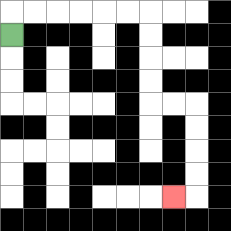{'start': '[0, 1]', 'end': '[7, 8]', 'path_directions': 'U,R,R,R,R,R,R,D,D,D,D,R,R,D,D,D,D,L', 'path_coordinates': '[[0, 1], [0, 0], [1, 0], [2, 0], [3, 0], [4, 0], [5, 0], [6, 0], [6, 1], [6, 2], [6, 3], [6, 4], [7, 4], [8, 4], [8, 5], [8, 6], [8, 7], [8, 8], [7, 8]]'}